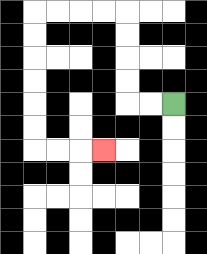{'start': '[7, 4]', 'end': '[4, 6]', 'path_directions': 'L,L,U,U,U,U,L,L,L,L,D,D,D,D,D,D,R,R,R', 'path_coordinates': '[[7, 4], [6, 4], [5, 4], [5, 3], [5, 2], [5, 1], [5, 0], [4, 0], [3, 0], [2, 0], [1, 0], [1, 1], [1, 2], [1, 3], [1, 4], [1, 5], [1, 6], [2, 6], [3, 6], [4, 6]]'}